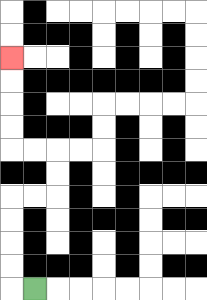{'start': '[1, 12]', 'end': '[0, 2]', 'path_directions': 'L,U,U,U,U,R,R,U,U,L,L,U,U,U,U', 'path_coordinates': '[[1, 12], [0, 12], [0, 11], [0, 10], [0, 9], [0, 8], [1, 8], [2, 8], [2, 7], [2, 6], [1, 6], [0, 6], [0, 5], [0, 4], [0, 3], [0, 2]]'}